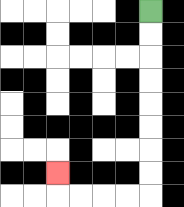{'start': '[6, 0]', 'end': '[2, 7]', 'path_directions': 'D,D,D,D,D,D,D,D,L,L,L,L,U', 'path_coordinates': '[[6, 0], [6, 1], [6, 2], [6, 3], [6, 4], [6, 5], [6, 6], [6, 7], [6, 8], [5, 8], [4, 8], [3, 8], [2, 8], [2, 7]]'}